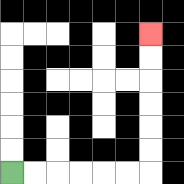{'start': '[0, 7]', 'end': '[6, 1]', 'path_directions': 'R,R,R,R,R,R,U,U,U,U,U,U', 'path_coordinates': '[[0, 7], [1, 7], [2, 7], [3, 7], [4, 7], [5, 7], [6, 7], [6, 6], [6, 5], [6, 4], [6, 3], [6, 2], [6, 1]]'}